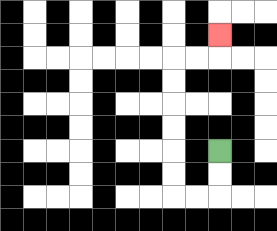{'start': '[9, 6]', 'end': '[9, 1]', 'path_directions': 'D,D,L,L,U,U,U,U,U,U,R,R,U', 'path_coordinates': '[[9, 6], [9, 7], [9, 8], [8, 8], [7, 8], [7, 7], [7, 6], [7, 5], [7, 4], [7, 3], [7, 2], [8, 2], [9, 2], [9, 1]]'}